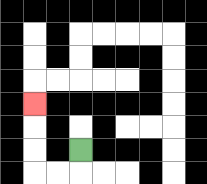{'start': '[3, 6]', 'end': '[1, 4]', 'path_directions': 'D,L,L,U,U,U', 'path_coordinates': '[[3, 6], [3, 7], [2, 7], [1, 7], [1, 6], [1, 5], [1, 4]]'}